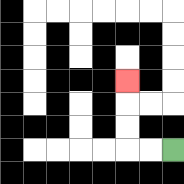{'start': '[7, 6]', 'end': '[5, 3]', 'path_directions': 'L,L,U,U,U', 'path_coordinates': '[[7, 6], [6, 6], [5, 6], [5, 5], [5, 4], [5, 3]]'}